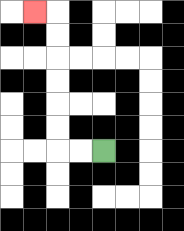{'start': '[4, 6]', 'end': '[1, 0]', 'path_directions': 'L,L,U,U,U,U,U,U,L', 'path_coordinates': '[[4, 6], [3, 6], [2, 6], [2, 5], [2, 4], [2, 3], [2, 2], [2, 1], [2, 0], [1, 0]]'}